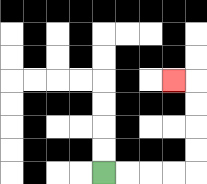{'start': '[4, 7]', 'end': '[7, 3]', 'path_directions': 'R,R,R,R,U,U,U,U,L', 'path_coordinates': '[[4, 7], [5, 7], [6, 7], [7, 7], [8, 7], [8, 6], [8, 5], [8, 4], [8, 3], [7, 3]]'}